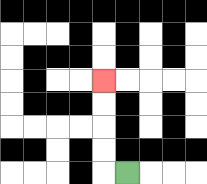{'start': '[5, 7]', 'end': '[4, 3]', 'path_directions': 'L,U,U,U,U', 'path_coordinates': '[[5, 7], [4, 7], [4, 6], [4, 5], [4, 4], [4, 3]]'}